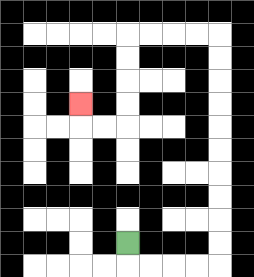{'start': '[5, 10]', 'end': '[3, 4]', 'path_directions': 'D,R,R,R,R,U,U,U,U,U,U,U,U,U,U,L,L,L,L,D,D,D,D,L,L,U', 'path_coordinates': '[[5, 10], [5, 11], [6, 11], [7, 11], [8, 11], [9, 11], [9, 10], [9, 9], [9, 8], [9, 7], [9, 6], [9, 5], [9, 4], [9, 3], [9, 2], [9, 1], [8, 1], [7, 1], [6, 1], [5, 1], [5, 2], [5, 3], [5, 4], [5, 5], [4, 5], [3, 5], [3, 4]]'}